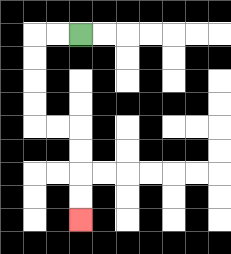{'start': '[3, 1]', 'end': '[3, 9]', 'path_directions': 'L,L,D,D,D,D,R,R,D,D,D,D', 'path_coordinates': '[[3, 1], [2, 1], [1, 1], [1, 2], [1, 3], [1, 4], [1, 5], [2, 5], [3, 5], [3, 6], [3, 7], [3, 8], [3, 9]]'}